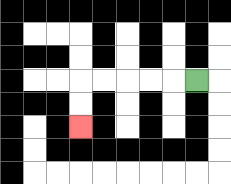{'start': '[8, 3]', 'end': '[3, 5]', 'path_directions': 'L,L,L,L,L,D,D', 'path_coordinates': '[[8, 3], [7, 3], [6, 3], [5, 3], [4, 3], [3, 3], [3, 4], [3, 5]]'}